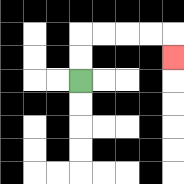{'start': '[3, 3]', 'end': '[7, 2]', 'path_directions': 'U,U,R,R,R,R,D', 'path_coordinates': '[[3, 3], [3, 2], [3, 1], [4, 1], [5, 1], [6, 1], [7, 1], [7, 2]]'}